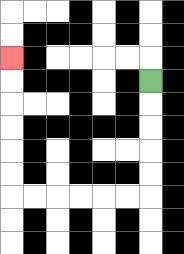{'start': '[6, 3]', 'end': '[0, 2]', 'path_directions': 'D,D,D,D,D,L,L,L,L,L,L,U,U,U,U,U,U', 'path_coordinates': '[[6, 3], [6, 4], [6, 5], [6, 6], [6, 7], [6, 8], [5, 8], [4, 8], [3, 8], [2, 8], [1, 8], [0, 8], [0, 7], [0, 6], [0, 5], [0, 4], [0, 3], [0, 2]]'}